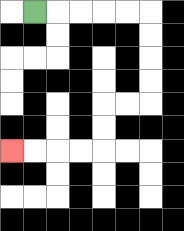{'start': '[1, 0]', 'end': '[0, 6]', 'path_directions': 'R,R,R,R,R,D,D,D,D,L,L,D,D,L,L,L,L', 'path_coordinates': '[[1, 0], [2, 0], [3, 0], [4, 0], [5, 0], [6, 0], [6, 1], [6, 2], [6, 3], [6, 4], [5, 4], [4, 4], [4, 5], [4, 6], [3, 6], [2, 6], [1, 6], [0, 6]]'}